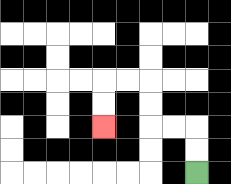{'start': '[8, 7]', 'end': '[4, 5]', 'path_directions': 'U,U,L,L,U,U,L,L,D,D', 'path_coordinates': '[[8, 7], [8, 6], [8, 5], [7, 5], [6, 5], [6, 4], [6, 3], [5, 3], [4, 3], [4, 4], [4, 5]]'}